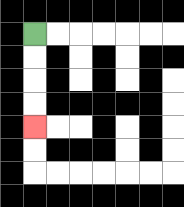{'start': '[1, 1]', 'end': '[1, 5]', 'path_directions': 'D,D,D,D', 'path_coordinates': '[[1, 1], [1, 2], [1, 3], [1, 4], [1, 5]]'}